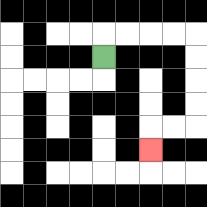{'start': '[4, 2]', 'end': '[6, 6]', 'path_directions': 'U,R,R,R,R,D,D,D,D,L,L,D', 'path_coordinates': '[[4, 2], [4, 1], [5, 1], [6, 1], [7, 1], [8, 1], [8, 2], [8, 3], [8, 4], [8, 5], [7, 5], [6, 5], [6, 6]]'}